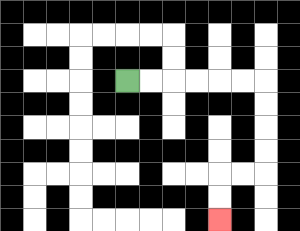{'start': '[5, 3]', 'end': '[9, 9]', 'path_directions': 'R,R,R,R,R,R,D,D,D,D,L,L,D,D', 'path_coordinates': '[[5, 3], [6, 3], [7, 3], [8, 3], [9, 3], [10, 3], [11, 3], [11, 4], [11, 5], [11, 6], [11, 7], [10, 7], [9, 7], [9, 8], [9, 9]]'}